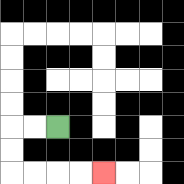{'start': '[2, 5]', 'end': '[4, 7]', 'path_directions': 'L,L,D,D,R,R,R,R', 'path_coordinates': '[[2, 5], [1, 5], [0, 5], [0, 6], [0, 7], [1, 7], [2, 7], [3, 7], [4, 7]]'}